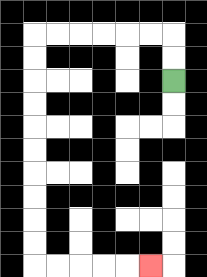{'start': '[7, 3]', 'end': '[6, 11]', 'path_directions': 'U,U,L,L,L,L,L,L,D,D,D,D,D,D,D,D,D,D,R,R,R,R,R', 'path_coordinates': '[[7, 3], [7, 2], [7, 1], [6, 1], [5, 1], [4, 1], [3, 1], [2, 1], [1, 1], [1, 2], [1, 3], [1, 4], [1, 5], [1, 6], [1, 7], [1, 8], [1, 9], [1, 10], [1, 11], [2, 11], [3, 11], [4, 11], [5, 11], [6, 11]]'}